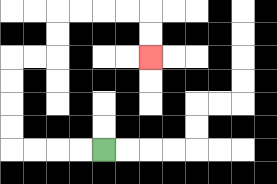{'start': '[4, 6]', 'end': '[6, 2]', 'path_directions': 'L,L,L,L,U,U,U,U,R,R,U,U,R,R,R,R,D,D', 'path_coordinates': '[[4, 6], [3, 6], [2, 6], [1, 6], [0, 6], [0, 5], [0, 4], [0, 3], [0, 2], [1, 2], [2, 2], [2, 1], [2, 0], [3, 0], [4, 0], [5, 0], [6, 0], [6, 1], [6, 2]]'}